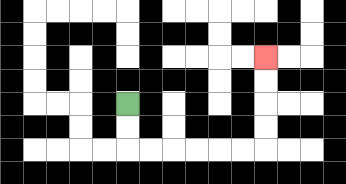{'start': '[5, 4]', 'end': '[11, 2]', 'path_directions': 'D,D,R,R,R,R,R,R,U,U,U,U', 'path_coordinates': '[[5, 4], [5, 5], [5, 6], [6, 6], [7, 6], [8, 6], [9, 6], [10, 6], [11, 6], [11, 5], [11, 4], [11, 3], [11, 2]]'}